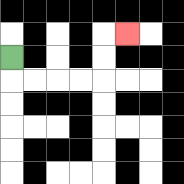{'start': '[0, 2]', 'end': '[5, 1]', 'path_directions': 'D,R,R,R,R,U,U,R', 'path_coordinates': '[[0, 2], [0, 3], [1, 3], [2, 3], [3, 3], [4, 3], [4, 2], [4, 1], [5, 1]]'}